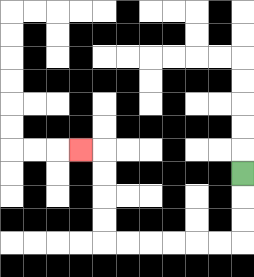{'start': '[10, 7]', 'end': '[3, 6]', 'path_directions': 'D,D,D,L,L,L,L,L,L,U,U,U,U,L', 'path_coordinates': '[[10, 7], [10, 8], [10, 9], [10, 10], [9, 10], [8, 10], [7, 10], [6, 10], [5, 10], [4, 10], [4, 9], [4, 8], [4, 7], [4, 6], [3, 6]]'}